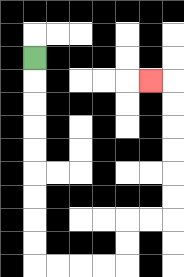{'start': '[1, 2]', 'end': '[6, 3]', 'path_directions': 'D,D,D,D,D,D,D,D,D,R,R,R,R,U,U,R,R,U,U,U,U,U,U,L', 'path_coordinates': '[[1, 2], [1, 3], [1, 4], [1, 5], [1, 6], [1, 7], [1, 8], [1, 9], [1, 10], [1, 11], [2, 11], [3, 11], [4, 11], [5, 11], [5, 10], [5, 9], [6, 9], [7, 9], [7, 8], [7, 7], [7, 6], [7, 5], [7, 4], [7, 3], [6, 3]]'}